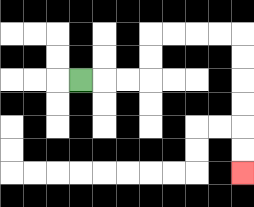{'start': '[3, 3]', 'end': '[10, 7]', 'path_directions': 'R,R,R,U,U,R,R,R,R,D,D,D,D,D,D', 'path_coordinates': '[[3, 3], [4, 3], [5, 3], [6, 3], [6, 2], [6, 1], [7, 1], [8, 1], [9, 1], [10, 1], [10, 2], [10, 3], [10, 4], [10, 5], [10, 6], [10, 7]]'}